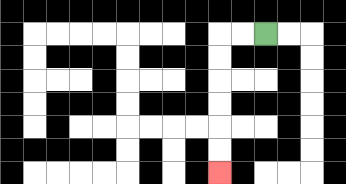{'start': '[11, 1]', 'end': '[9, 7]', 'path_directions': 'L,L,D,D,D,D,D,D', 'path_coordinates': '[[11, 1], [10, 1], [9, 1], [9, 2], [9, 3], [9, 4], [9, 5], [9, 6], [9, 7]]'}